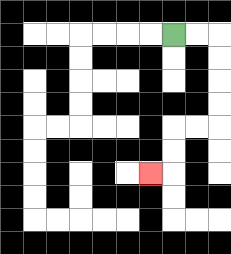{'start': '[7, 1]', 'end': '[6, 7]', 'path_directions': 'R,R,D,D,D,D,L,L,D,D,L', 'path_coordinates': '[[7, 1], [8, 1], [9, 1], [9, 2], [9, 3], [9, 4], [9, 5], [8, 5], [7, 5], [7, 6], [7, 7], [6, 7]]'}